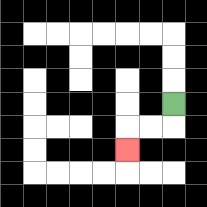{'start': '[7, 4]', 'end': '[5, 6]', 'path_directions': 'D,L,L,D', 'path_coordinates': '[[7, 4], [7, 5], [6, 5], [5, 5], [5, 6]]'}